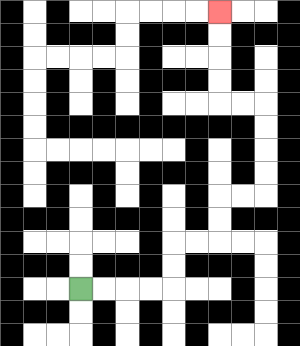{'start': '[3, 12]', 'end': '[9, 0]', 'path_directions': 'R,R,R,R,U,U,R,R,U,U,R,R,U,U,U,U,L,L,U,U,U,U', 'path_coordinates': '[[3, 12], [4, 12], [5, 12], [6, 12], [7, 12], [7, 11], [7, 10], [8, 10], [9, 10], [9, 9], [9, 8], [10, 8], [11, 8], [11, 7], [11, 6], [11, 5], [11, 4], [10, 4], [9, 4], [9, 3], [9, 2], [9, 1], [9, 0]]'}